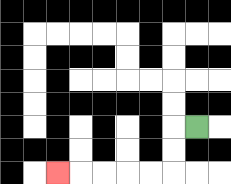{'start': '[8, 5]', 'end': '[2, 7]', 'path_directions': 'L,D,D,L,L,L,L,L', 'path_coordinates': '[[8, 5], [7, 5], [7, 6], [7, 7], [6, 7], [5, 7], [4, 7], [3, 7], [2, 7]]'}